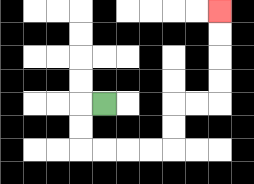{'start': '[4, 4]', 'end': '[9, 0]', 'path_directions': 'L,D,D,R,R,R,R,U,U,R,R,U,U,U,U', 'path_coordinates': '[[4, 4], [3, 4], [3, 5], [3, 6], [4, 6], [5, 6], [6, 6], [7, 6], [7, 5], [7, 4], [8, 4], [9, 4], [9, 3], [9, 2], [9, 1], [9, 0]]'}